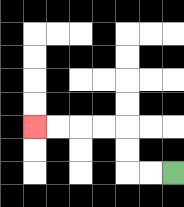{'start': '[7, 7]', 'end': '[1, 5]', 'path_directions': 'L,L,U,U,L,L,L,L', 'path_coordinates': '[[7, 7], [6, 7], [5, 7], [5, 6], [5, 5], [4, 5], [3, 5], [2, 5], [1, 5]]'}